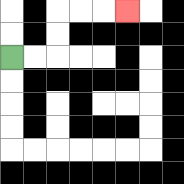{'start': '[0, 2]', 'end': '[5, 0]', 'path_directions': 'R,R,U,U,R,R,R', 'path_coordinates': '[[0, 2], [1, 2], [2, 2], [2, 1], [2, 0], [3, 0], [4, 0], [5, 0]]'}